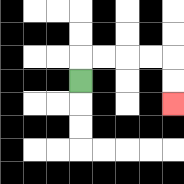{'start': '[3, 3]', 'end': '[7, 4]', 'path_directions': 'U,R,R,R,R,D,D', 'path_coordinates': '[[3, 3], [3, 2], [4, 2], [5, 2], [6, 2], [7, 2], [7, 3], [7, 4]]'}